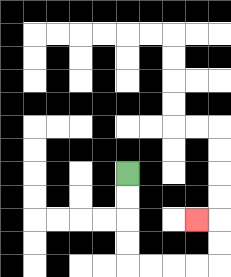{'start': '[5, 7]', 'end': '[8, 9]', 'path_directions': 'D,D,D,D,R,R,R,R,U,U,L', 'path_coordinates': '[[5, 7], [5, 8], [5, 9], [5, 10], [5, 11], [6, 11], [7, 11], [8, 11], [9, 11], [9, 10], [9, 9], [8, 9]]'}